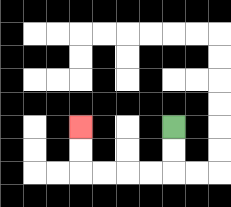{'start': '[7, 5]', 'end': '[3, 5]', 'path_directions': 'D,D,L,L,L,L,U,U', 'path_coordinates': '[[7, 5], [7, 6], [7, 7], [6, 7], [5, 7], [4, 7], [3, 7], [3, 6], [3, 5]]'}